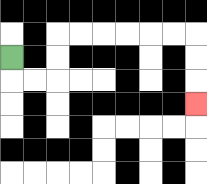{'start': '[0, 2]', 'end': '[8, 4]', 'path_directions': 'D,R,R,U,U,R,R,R,R,R,R,D,D,D', 'path_coordinates': '[[0, 2], [0, 3], [1, 3], [2, 3], [2, 2], [2, 1], [3, 1], [4, 1], [5, 1], [6, 1], [7, 1], [8, 1], [8, 2], [8, 3], [8, 4]]'}